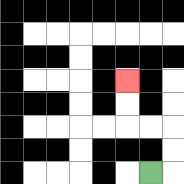{'start': '[6, 7]', 'end': '[5, 3]', 'path_directions': 'R,U,U,L,L,U,U', 'path_coordinates': '[[6, 7], [7, 7], [7, 6], [7, 5], [6, 5], [5, 5], [5, 4], [5, 3]]'}